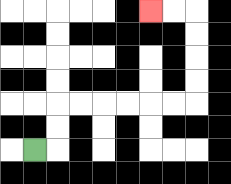{'start': '[1, 6]', 'end': '[6, 0]', 'path_directions': 'R,U,U,R,R,R,R,R,R,U,U,U,U,L,L', 'path_coordinates': '[[1, 6], [2, 6], [2, 5], [2, 4], [3, 4], [4, 4], [5, 4], [6, 4], [7, 4], [8, 4], [8, 3], [8, 2], [8, 1], [8, 0], [7, 0], [6, 0]]'}